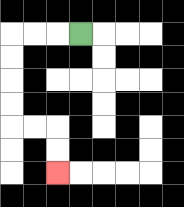{'start': '[3, 1]', 'end': '[2, 7]', 'path_directions': 'L,L,L,D,D,D,D,R,R,D,D', 'path_coordinates': '[[3, 1], [2, 1], [1, 1], [0, 1], [0, 2], [0, 3], [0, 4], [0, 5], [1, 5], [2, 5], [2, 6], [2, 7]]'}